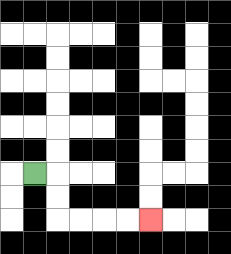{'start': '[1, 7]', 'end': '[6, 9]', 'path_directions': 'R,D,D,R,R,R,R', 'path_coordinates': '[[1, 7], [2, 7], [2, 8], [2, 9], [3, 9], [4, 9], [5, 9], [6, 9]]'}